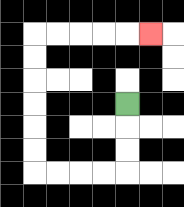{'start': '[5, 4]', 'end': '[6, 1]', 'path_directions': 'D,D,D,L,L,L,L,U,U,U,U,U,U,R,R,R,R,R', 'path_coordinates': '[[5, 4], [5, 5], [5, 6], [5, 7], [4, 7], [3, 7], [2, 7], [1, 7], [1, 6], [1, 5], [1, 4], [1, 3], [1, 2], [1, 1], [2, 1], [3, 1], [4, 1], [5, 1], [6, 1]]'}